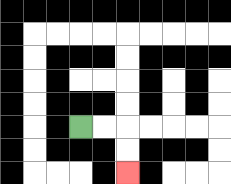{'start': '[3, 5]', 'end': '[5, 7]', 'path_directions': 'R,R,D,D', 'path_coordinates': '[[3, 5], [4, 5], [5, 5], [5, 6], [5, 7]]'}